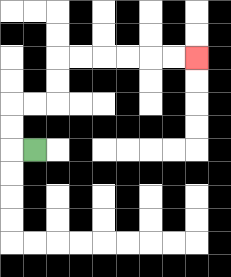{'start': '[1, 6]', 'end': '[8, 2]', 'path_directions': 'L,U,U,R,R,U,U,R,R,R,R,R,R', 'path_coordinates': '[[1, 6], [0, 6], [0, 5], [0, 4], [1, 4], [2, 4], [2, 3], [2, 2], [3, 2], [4, 2], [5, 2], [6, 2], [7, 2], [8, 2]]'}